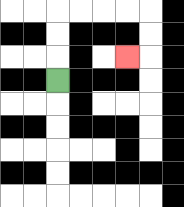{'start': '[2, 3]', 'end': '[5, 2]', 'path_directions': 'U,U,U,R,R,R,R,D,D,L', 'path_coordinates': '[[2, 3], [2, 2], [2, 1], [2, 0], [3, 0], [4, 0], [5, 0], [6, 0], [6, 1], [6, 2], [5, 2]]'}